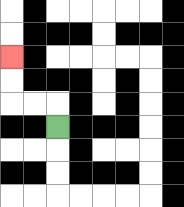{'start': '[2, 5]', 'end': '[0, 2]', 'path_directions': 'U,L,L,U,U', 'path_coordinates': '[[2, 5], [2, 4], [1, 4], [0, 4], [0, 3], [0, 2]]'}